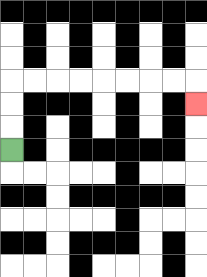{'start': '[0, 6]', 'end': '[8, 4]', 'path_directions': 'U,U,U,R,R,R,R,R,R,R,R,D', 'path_coordinates': '[[0, 6], [0, 5], [0, 4], [0, 3], [1, 3], [2, 3], [3, 3], [4, 3], [5, 3], [6, 3], [7, 3], [8, 3], [8, 4]]'}